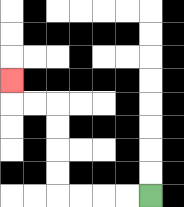{'start': '[6, 8]', 'end': '[0, 3]', 'path_directions': 'L,L,L,L,U,U,U,U,L,L,U', 'path_coordinates': '[[6, 8], [5, 8], [4, 8], [3, 8], [2, 8], [2, 7], [2, 6], [2, 5], [2, 4], [1, 4], [0, 4], [0, 3]]'}